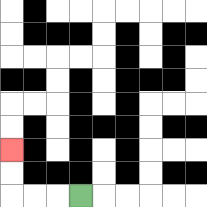{'start': '[3, 8]', 'end': '[0, 6]', 'path_directions': 'L,L,L,U,U', 'path_coordinates': '[[3, 8], [2, 8], [1, 8], [0, 8], [0, 7], [0, 6]]'}